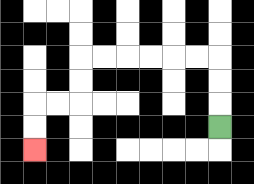{'start': '[9, 5]', 'end': '[1, 6]', 'path_directions': 'U,U,U,L,L,L,L,L,L,D,D,L,L,D,D', 'path_coordinates': '[[9, 5], [9, 4], [9, 3], [9, 2], [8, 2], [7, 2], [6, 2], [5, 2], [4, 2], [3, 2], [3, 3], [3, 4], [2, 4], [1, 4], [1, 5], [1, 6]]'}